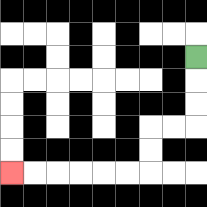{'start': '[8, 2]', 'end': '[0, 7]', 'path_directions': 'D,D,D,L,L,D,D,L,L,L,L,L,L', 'path_coordinates': '[[8, 2], [8, 3], [8, 4], [8, 5], [7, 5], [6, 5], [6, 6], [6, 7], [5, 7], [4, 7], [3, 7], [2, 7], [1, 7], [0, 7]]'}